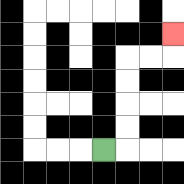{'start': '[4, 6]', 'end': '[7, 1]', 'path_directions': 'R,U,U,U,U,R,R,U', 'path_coordinates': '[[4, 6], [5, 6], [5, 5], [5, 4], [5, 3], [5, 2], [6, 2], [7, 2], [7, 1]]'}